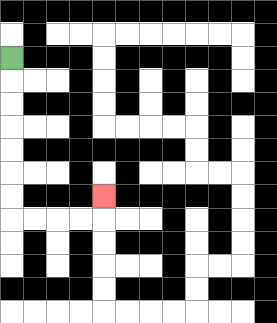{'start': '[0, 2]', 'end': '[4, 8]', 'path_directions': 'D,D,D,D,D,D,D,R,R,R,R,U', 'path_coordinates': '[[0, 2], [0, 3], [0, 4], [0, 5], [0, 6], [0, 7], [0, 8], [0, 9], [1, 9], [2, 9], [3, 9], [4, 9], [4, 8]]'}